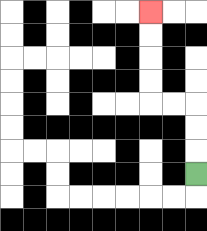{'start': '[8, 7]', 'end': '[6, 0]', 'path_directions': 'U,U,U,L,L,U,U,U,U', 'path_coordinates': '[[8, 7], [8, 6], [8, 5], [8, 4], [7, 4], [6, 4], [6, 3], [6, 2], [6, 1], [6, 0]]'}